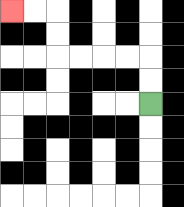{'start': '[6, 4]', 'end': '[0, 0]', 'path_directions': 'U,U,L,L,L,L,U,U,L,L', 'path_coordinates': '[[6, 4], [6, 3], [6, 2], [5, 2], [4, 2], [3, 2], [2, 2], [2, 1], [2, 0], [1, 0], [0, 0]]'}